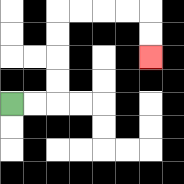{'start': '[0, 4]', 'end': '[6, 2]', 'path_directions': 'R,R,U,U,U,U,R,R,R,R,D,D', 'path_coordinates': '[[0, 4], [1, 4], [2, 4], [2, 3], [2, 2], [2, 1], [2, 0], [3, 0], [4, 0], [5, 0], [6, 0], [6, 1], [6, 2]]'}